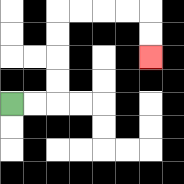{'start': '[0, 4]', 'end': '[6, 2]', 'path_directions': 'R,R,U,U,U,U,R,R,R,R,D,D', 'path_coordinates': '[[0, 4], [1, 4], [2, 4], [2, 3], [2, 2], [2, 1], [2, 0], [3, 0], [4, 0], [5, 0], [6, 0], [6, 1], [6, 2]]'}